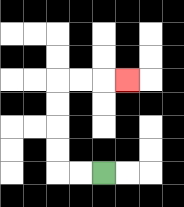{'start': '[4, 7]', 'end': '[5, 3]', 'path_directions': 'L,L,U,U,U,U,R,R,R', 'path_coordinates': '[[4, 7], [3, 7], [2, 7], [2, 6], [2, 5], [2, 4], [2, 3], [3, 3], [4, 3], [5, 3]]'}